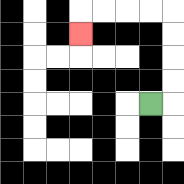{'start': '[6, 4]', 'end': '[3, 1]', 'path_directions': 'R,U,U,U,U,L,L,L,L,D', 'path_coordinates': '[[6, 4], [7, 4], [7, 3], [7, 2], [7, 1], [7, 0], [6, 0], [5, 0], [4, 0], [3, 0], [3, 1]]'}